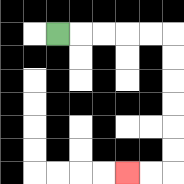{'start': '[2, 1]', 'end': '[5, 7]', 'path_directions': 'R,R,R,R,R,D,D,D,D,D,D,L,L', 'path_coordinates': '[[2, 1], [3, 1], [4, 1], [5, 1], [6, 1], [7, 1], [7, 2], [7, 3], [7, 4], [7, 5], [7, 6], [7, 7], [6, 7], [5, 7]]'}